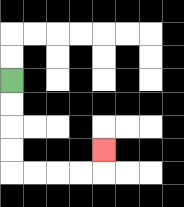{'start': '[0, 3]', 'end': '[4, 6]', 'path_directions': 'D,D,D,D,R,R,R,R,U', 'path_coordinates': '[[0, 3], [0, 4], [0, 5], [0, 6], [0, 7], [1, 7], [2, 7], [3, 7], [4, 7], [4, 6]]'}